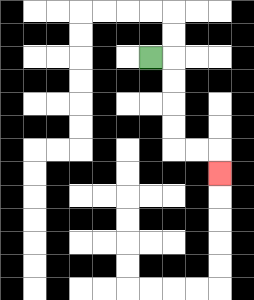{'start': '[6, 2]', 'end': '[9, 7]', 'path_directions': 'R,D,D,D,D,R,R,D', 'path_coordinates': '[[6, 2], [7, 2], [7, 3], [7, 4], [7, 5], [7, 6], [8, 6], [9, 6], [9, 7]]'}